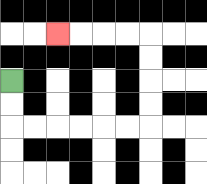{'start': '[0, 3]', 'end': '[2, 1]', 'path_directions': 'D,D,R,R,R,R,R,R,U,U,U,U,L,L,L,L', 'path_coordinates': '[[0, 3], [0, 4], [0, 5], [1, 5], [2, 5], [3, 5], [4, 5], [5, 5], [6, 5], [6, 4], [6, 3], [6, 2], [6, 1], [5, 1], [4, 1], [3, 1], [2, 1]]'}